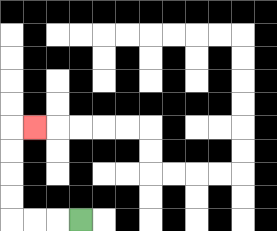{'start': '[3, 9]', 'end': '[1, 5]', 'path_directions': 'L,L,L,U,U,U,U,R', 'path_coordinates': '[[3, 9], [2, 9], [1, 9], [0, 9], [0, 8], [0, 7], [0, 6], [0, 5], [1, 5]]'}